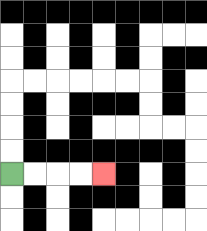{'start': '[0, 7]', 'end': '[4, 7]', 'path_directions': 'R,R,R,R', 'path_coordinates': '[[0, 7], [1, 7], [2, 7], [3, 7], [4, 7]]'}